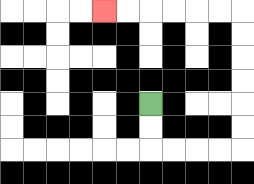{'start': '[6, 4]', 'end': '[4, 0]', 'path_directions': 'D,D,R,R,R,R,U,U,U,U,U,U,L,L,L,L,L,L', 'path_coordinates': '[[6, 4], [6, 5], [6, 6], [7, 6], [8, 6], [9, 6], [10, 6], [10, 5], [10, 4], [10, 3], [10, 2], [10, 1], [10, 0], [9, 0], [8, 0], [7, 0], [6, 0], [5, 0], [4, 0]]'}